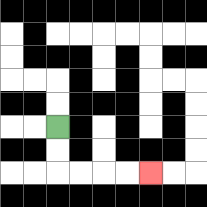{'start': '[2, 5]', 'end': '[6, 7]', 'path_directions': 'D,D,R,R,R,R', 'path_coordinates': '[[2, 5], [2, 6], [2, 7], [3, 7], [4, 7], [5, 7], [6, 7]]'}